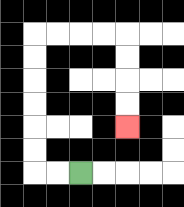{'start': '[3, 7]', 'end': '[5, 5]', 'path_directions': 'L,L,U,U,U,U,U,U,R,R,R,R,D,D,D,D', 'path_coordinates': '[[3, 7], [2, 7], [1, 7], [1, 6], [1, 5], [1, 4], [1, 3], [1, 2], [1, 1], [2, 1], [3, 1], [4, 1], [5, 1], [5, 2], [5, 3], [5, 4], [5, 5]]'}